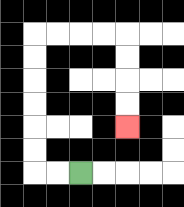{'start': '[3, 7]', 'end': '[5, 5]', 'path_directions': 'L,L,U,U,U,U,U,U,R,R,R,R,D,D,D,D', 'path_coordinates': '[[3, 7], [2, 7], [1, 7], [1, 6], [1, 5], [1, 4], [1, 3], [1, 2], [1, 1], [2, 1], [3, 1], [4, 1], [5, 1], [5, 2], [5, 3], [5, 4], [5, 5]]'}